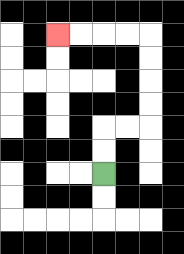{'start': '[4, 7]', 'end': '[2, 1]', 'path_directions': 'U,U,R,R,U,U,U,U,L,L,L,L', 'path_coordinates': '[[4, 7], [4, 6], [4, 5], [5, 5], [6, 5], [6, 4], [6, 3], [6, 2], [6, 1], [5, 1], [4, 1], [3, 1], [2, 1]]'}